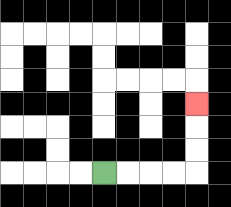{'start': '[4, 7]', 'end': '[8, 4]', 'path_directions': 'R,R,R,R,U,U,U', 'path_coordinates': '[[4, 7], [5, 7], [6, 7], [7, 7], [8, 7], [8, 6], [8, 5], [8, 4]]'}